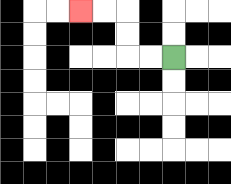{'start': '[7, 2]', 'end': '[3, 0]', 'path_directions': 'L,L,U,U,L,L', 'path_coordinates': '[[7, 2], [6, 2], [5, 2], [5, 1], [5, 0], [4, 0], [3, 0]]'}